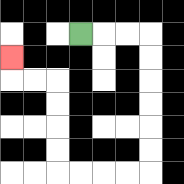{'start': '[3, 1]', 'end': '[0, 2]', 'path_directions': 'R,R,R,D,D,D,D,D,D,L,L,L,L,U,U,U,U,L,L,U', 'path_coordinates': '[[3, 1], [4, 1], [5, 1], [6, 1], [6, 2], [6, 3], [6, 4], [6, 5], [6, 6], [6, 7], [5, 7], [4, 7], [3, 7], [2, 7], [2, 6], [2, 5], [2, 4], [2, 3], [1, 3], [0, 3], [0, 2]]'}